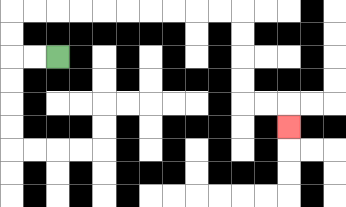{'start': '[2, 2]', 'end': '[12, 5]', 'path_directions': 'L,L,U,U,R,R,R,R,R,R,R,R,R,R,D,D,D,D,R,R,D', 'path_coordinates': '[[2, 2], [1, 2], [0, 2], [0, 1], [0, 0], [1, 0], [2, 0], [3, 0], [4, 0], [5, 0], [6, 0], [7, 0], [8, 0], [9, 0], [10, 0], [10, 1], [10, 2], [10, 3], [10, 4], [11, 4], [12, 4], [12, 5]]'}